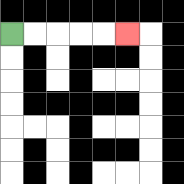{'start': '[0, 1]', 'end': '[5, 1]', 'path_directions': 'R,R,R,R,R', 'path_coordinates': '[[0, 1], [1, 1], [2, 1], [3, 1], [4, 1], [5, 1]]'}